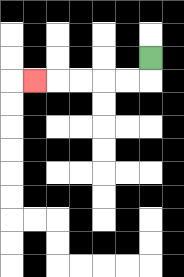{'start': '[6, 2]', 'end': '[1, 3]', 'path_directions': 'D,L,L,L,L,L', 'path_coordinates': '[[6, 2], [6, 3], [5, 3], [4, 3], [3, 3], [2, 3], [1, 3]]'}